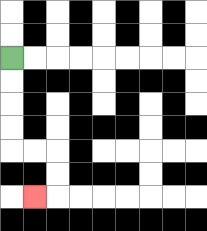{'start': '[0, 2]', 'end': '[1, 8]', 'path_directions': 'D,D,D,D,R,R,D,D,L', 'path_coordinates': '[[0, 2], [0, 3], [0, 4], [0, 5], [0, 6], [1, 6], [2, 6], [2, 7], [2, 8], [1, 8]]'}